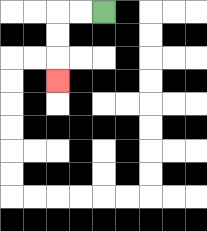{'start': '[4, 0]', 'end': '[2, 3]', 'path_directions': 'L,L,D,D,D', 'path_coordinates': '[[4, 0], [3, 0], [2, 0], [2, 1], [2, 2], [2, 3]]'}